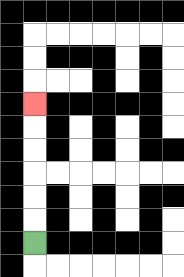{'start': '[1, 10]', 'end': '[1, 4]', 'path_directions': 'U,U,U,U,U,U', 'path_coordinates': '[[1, 10], [1, 9], [1, 8], [1, 7], [1, 6], [1, 5], [1, 4]]'}